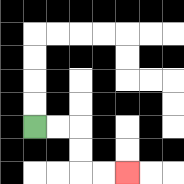{'start': '[1, 5]', 'end': '[5, 7]', 'path_directions': 'R,R,D,D,R,R', 'path_coordinates': '[[1, 5], [2, 5], [3, 5], [3, 6], [3, 7], [4, 7], [5, 7]]'}